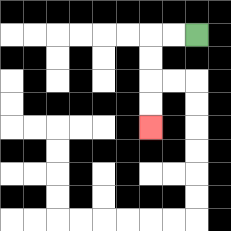{'start': '[8, 1]', 'end': '[6, 5]', 'path_directions': 'L,L,D,D,D,D', 'path_coordinates': '[[8, 1], [7, 1], [6, 1], [6, 2], [6, 3], [6, 4], [6, 5]]'}